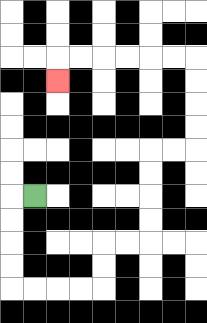{'start': '[1, 8]', 'end': '[2, 3]', 'path_directions': 'L,D,D,D,D,R,R,R,R,U,U,R,R,U,U,U,U,R,R,U,U,U,U,L,L,L,L,L,L,D', 'path_coordinates': '[[1, 8], [0, 8], [0, 9], [0, 10], [0, 11], [0, 12], [1, 12], [2, 12], [3, 12], [4, 12], [4, 11], [4, 10], [5, 10], [6, 10], [6, 9], [6, 8], [6, 7], [6, 6], [7, 6], [8, 6], [8, 5], [8, 4], [8, 3], [8, 2], [7, 2], [6, 2], [5, 2], [4, 2], [3, 2], [2, 2], [2, 3]]'}